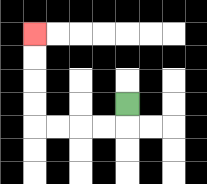{'start': '[5, 4]', 'end': '[1, 1]', 'path_directions': 'D,L,L,L,L,U,U,U,U', 'path_coordinates': '[[5, 4], [5, 5], [4, 5], [3, 5], [2, 5], [1, 5], [1, 4], [1, 3], [1, 2], [1, 1]]'}